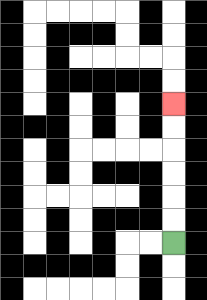{'start': '[7, 10]', 'end': '[7, 4]', 'path_directions': 'U,U,U,U,U,U', 'path_coordinates': '[[7, 10], [7, 9], [7, 8], [7, 7], [7, 6], [7, 5], [7, 4]]'}